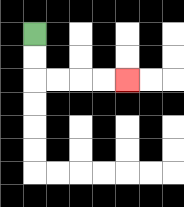{'start': '[1, 1]', 'end': '[5, 3]', 'path_directions': 'D,D,R,R,R,R', 'path_coordinates': '[[1, 1], [1, 2], [1, 3], [2, 3], [3, 3], [4, 3], [5, 3]]'}